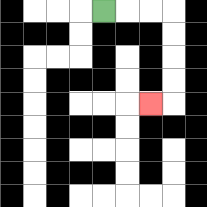{'start': '[4, 0]', 'end': '[6, 4]', 'path_directions': 'R,R,R,D,D,D,D,L', 'path_coordinates': '[[4, 0], [5, 0], [6, 0], [7, 0], [7, 1], [7, 2], [7, 3], [7, 4], [6, 4]]'}